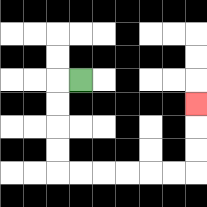{'start': '[3, 3]', 'end': '[8, 4]', 'path_directions': 'L,D,D,D,D,R,R,R,R,R,R,U,U,U', 'path_coordinates': '[[3, 3], [2, 3], [2, 4], [2, 5], [2, 6], [2, 7], [3, 7], [4, 7], [5, 7], [6, 7], [7, 7], [8, 7], [8, 6], [8, 5], [8, 4]]'}